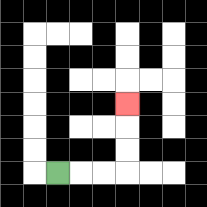{'start': '[2, 7]', 'end': '[5, 4]', 'path_directions': 'R,R,R,U,U,U', 'path_coordinates': '[[2, 7], [3, 7], [4, 7], [5, 7], [5, 6], [5, 5], [5, 4]]'}